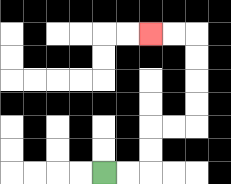{'start': '[4, 7]', 'end': '[6, 1]', 'path_directions': 'R,R,U,U,R,R,U,U,U,U,L,L', 'path_coordinates': '[[4, 7], [5, 7], [6, 7], [6, 6], [6, 5], [7, 5], [8, 5], [8, 4], [8, 3], [8, 2], [8, 1], [7, 1], [6, 1]]'}